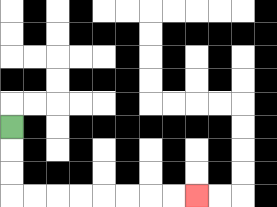{'start': '[0, 5]', 'end': '[8, 8]', 'path_directions': 'D,D,D,R,R,R,R,R,R,R,R', 'path_coordinates': '[[0, 5], [0, 6], [0, 7], [0, 8], [1, 8], [2, 8], [3, 8], [4, 8], [5, 8], [6, 8], [7, 8], [8, 8]]'}